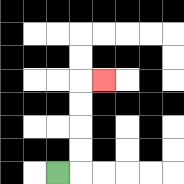{'start': '[2, 7]', 'end': '[4, 3]', 'path_directions': 'R,U,U,U,U,R', 'path_coordinates': '[[2, 7], [3, 7], [3, 6], [3, 5], [3, 4], [3, 3], [4, 3]]'}